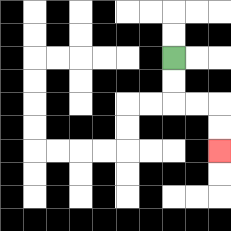{'start': '[7, 2]', 'end': '[9, 6]', 'path_directions': 'D,D,R,R,D,D', 'path_coordinates': '[[7, 2], [7, 3], [7, 4], [8, 4], [9, 4], [9, 5], [9, 6]]'}